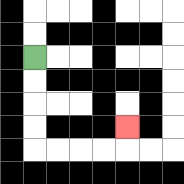{'start': '[1, 2]', 'end': '[5, 5]', 'path_directions': 'D,D,D,D,R,R,R,R,U', 'path_coordinates': '[[1, 2], [1, 3], [1, 4], [1, 5], [1, 6], [2, 6], [3, 6], [4, 6], [5, 6], [5, 5]]'}